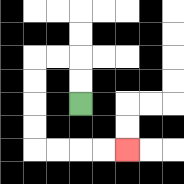{'start': '[3, 4]', 'end': '[5, 6]', 'path_directions': 'U,U,L,L,D,D,D,D,R,R,R,R', 'path_coordinates': '[[3, 4], [3, 3], [3, 2], [2, 2], [1, 2], [1, 3], [1, 4], [1, 5], [1, 6], [2, 6], [3, 6], [4, 6], [5, 6]]'}